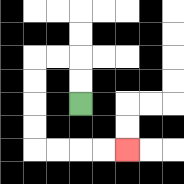{'start': '[3, 4]', 'end': '[5, 6]', 'path_directions': 'U,U,L,L,D,D,D,D,R,R,R,R', 'path_coordinates': '[[3, 4], [3, 3], [3, 2], [2, 2], [1, 2], [1, 3], [1, 4], [1, 5], [1, 6], [2, 6], [3, 6], [4, 6], [5, 6]]'}